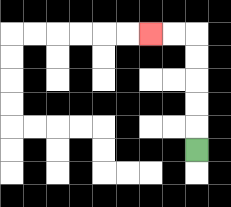{'start': '[8, 6]', 'end': '[6, 1]', 'path_directions': 'U,U,U,U,U,L,L', 'path_coordinates': '[[8, 6], [8, 5], [8, 4], [8, 3], [8, 2], [8, 1], [7, 1], [6, 1]]'}